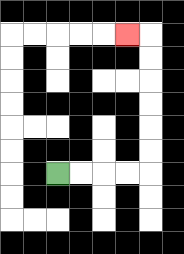{'start': '[2, 7]', 'end': '[5, 1]', 'path_directions': 'R,R,R,R,U,U,U,U,U,U,L', 'path_coordinates': '[[2, 7], [3, 7], [4, 7], [5, 7], [6, 7], [6, 6], [6, 5], [6, 4], [6, 3], [6, 2], [6, 1], [5, 1]]'}